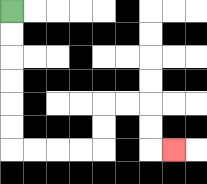{'start': '[0, 0]', 'end': '[7, 6]', 'path_directions': 'D,D,D,D,D,D,R,R,R,R,U,U,R,R,D,D,R', 'path_coordinates': '[[0, 0], [0, 1], [0, 2], [0, 3], [0, 4], [0, 5], [0, 6], [1, 6], [2, 6], [3, 6], [4, 6], [4, 5], [4, 4], [5, 4], [6, 4], [6, 5], [6, 6], [7, 6]]'}